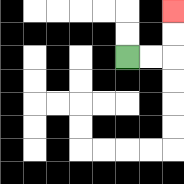{'start': '[5, 2]', 'end': '[7, 0]', 'path_directions': 'R,R,U,U', 'path_coordinates': '[[5, 2], [6, 2], [7, 2], [7, 1], [7, 0]]'}